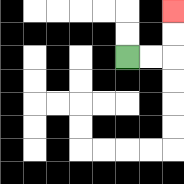{'start': '[5, 2]', 'end': '[7, 0]', 'path_directions': 'R,R,U,U', 'path_coordinates': '[[5, 2], [6, 2], [7, 2], [7, 1], [7, 0]]'}